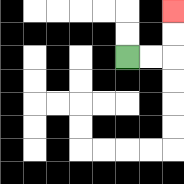{'start': '[5, 2]', 'end': '[7, 0]', 'path_directions': 'R,R,U,U', 'path_coordinates': '[[5, 2], [6, 2], [7, 2], [7, 1], [7, 0]]'}